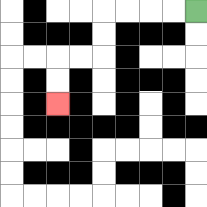{'start': '[8, 0]', 'end': '[2, 4]', 'path_directions': 'L,L,L,L,D,D,L,L,D,D', 'path_coordinates': '[[8, 0], [7, 0], [6, 0], [5, 0], [4, 0], [4, 1], [4, 2], [3, 2], [2, 2], [2, 3], [2, 4]]'}